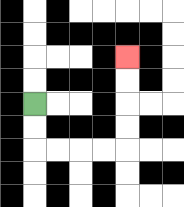{'start': '[1, 4]', 'end': '[5, 2]', 'path_directions': 'D,D,R,R,R,R,U,U,U,U', 'path_coordinates': '[[1, 4], [1, 5], [1, 6], [2, 6], [3, 6], [4, 6], [5, 6], [5, 5], [5, 4], [5, 3], [5, 2]]'}